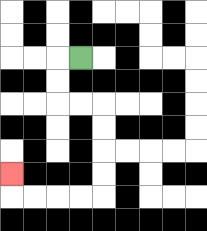{'start': '[3, 2]', 'end': '[0, 7]', 'path_directions': 'L,D,D,R,R,D,D,D,D,L,L,L,L,U', 'path_coordinates': '[[3, 2], [2, 2], [2, 3], [2, 4], [3, 4], [4, 4], [4, 5], [4, 6], [4, 7], [4, 8], [3, 8], [2, 8], [1, 8], [0, 8], [0, 7]]'}